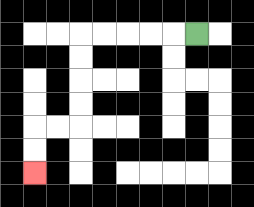{'start': '[8, 1]', 'end': '[1, 7]', 'path_directions': 'L,L,L,L,L,D,D,D,D,L,L,D,D', 'path_coordinates': '[[8, 1], [7, 1], [6, 1], [5, 1], [4, 1], [3, 1], [3, 2], [3, 3], [3, 4], [3, 5], [2, 5], [1, 5], [1, 6], [1, 7]]'}